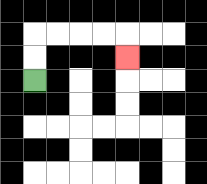{'start': '[1, 3]', 'end': '[5, 2]', 'path_directions': 'U,U,R,R,R,R,D', 'path_coordinates': '[[1, 3], [1, 2], [1, 1], [2, 1], [3, 1], [4, 1], [5, 1], [5, 2]]'}